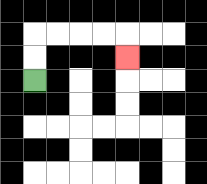{'start': '[1, 3]', 'end': '[5, 2]', 'path_directions': 'U,U,R,R,R,R,D', 'path_coordinates': '[[1, 3], [1, 2], [1, 1], [2, 1], [3, 1], [4, 1], [5, 1], [5, 2]]'}